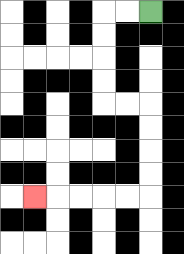{'start': '[6, 0]', 'end': '[1, 8]', 'path_directions': 'L,L,D,D,D,D,R,R,D,D,D,D,L,L,L,L,L', 'path_coordinates': '[[6, 0], [5, 0], [4, 0], [4, 1], [4, 2], [4, 3], [4, 4], [5, 4], [6, 4], [6, 5], [6, 6], [6, 7], [6, 8], [5, 8], [4, 8], [3, 8], [2, 8], [1, 8]]'}